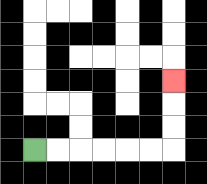{'start': '[1, 6]', 'end': '[7, 3]', 'path_directions': 'R,R,R,R,R,R,U,U,U', 'path_coordinates': '[[1, 6], [2, 6], [3, 6], [4, 6], [5, 6], [6, 6], [7, 6], [7, 5], [7, 4], [7, 3]]'}